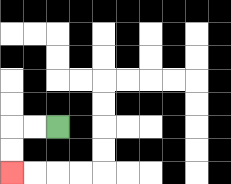{'start': '[2, 5]', 'end': '[0, 7]', 'path_directions': 'L,L,D,D', 'path_coordinates': '[[2, 5], [1, 5], [0, 5], [0, 6], [0, 7]]'}